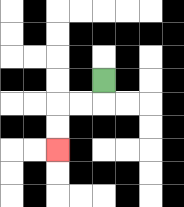{'start': '[4, 3]', 'end': '[2, 6]', 'path_directions': 'D,L,L,D,D', 'path_coordinates': '[[4, 3], [4, 4], [3, 4], [2, 4], [2, 5], [2, 6]]'}